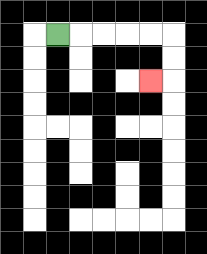{'start': '[2, 1]', 'end': '[6, 3]', 'path_directions': 'R,R,R,R,R,D,D,L', 'path_coordinates': '[[2, 1], [3, 1], [4, 1], [5, 1], [6, 1], [7, 1], [7, 2], [7, 3], [6, 3]]'}